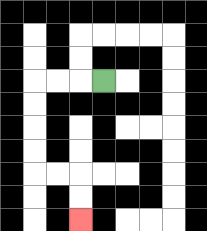{'start': '[4, 3]', 'end': '[3, 9]', 'path_directions': 'L,L,L,D,D,D,D,R,R,D,D', 'path_coordinates': '[[4, 3], [3, 3], [2, 3], [1, 3], [1, 4], [1, 5], [1, 6], [1, 7], [2, 7], [3, 7], [3, 8], [3, 9]]'}